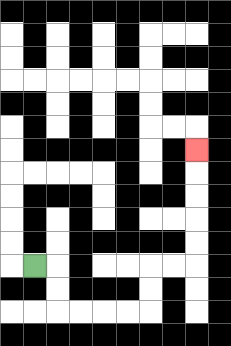{'start': '[1, 11]', 'end': '[8, 6]', 'path_directions': 'R,D,D,R,R,R,R,U,U,R,R,U,U,U,U,U', 'path_coordinates': '[[1, 11], [2, 11], [2, 12], [2, 13], [3, 13], [4, 13], [5, 13], [6, 13], [6, 12], [6, 11], [7, 11], [8, 11], [8, 10], [8, 9], [8, 8], [8, 7], [8, 6]]'}